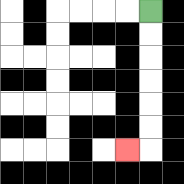{'start': '[6, 0]', 'end': '[5, 6]', 'path_directions': 'D,D,D,D,D,D,L', 'path_coordinates': '[[6, 0], [6, 1], [6, 2], [6, 3], [6, 4], [6, 5], [6, 6], [5, 6]]'}